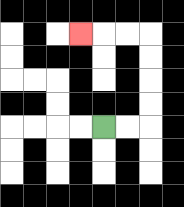{'start': '[4, 5]', 'end': '[3, 1]', 'path_directions': 'R,R,U,U,U,U,L,L,L', 'path_coordinates': '[[4, 5], [5, 5], [6, 5], [6, 4], [6, 3], [6, 2], [6, 1], [5, 1], [4, 1], [3, 1]]'}